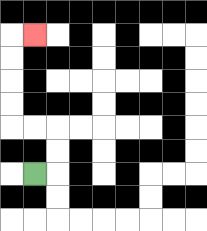{'start': '[1, 7]', 'end': '[1, 1]', 'path_directions': 'R,U,U,L,L,U,U,U,U,R', 'path_coordinates': '[[1, 7], [2, 7], [2, 6], [2, 5], [1, 5], [0, 5], [0, 4], [0, 3], [0, 2], [0, 1], [1, 1]]'}